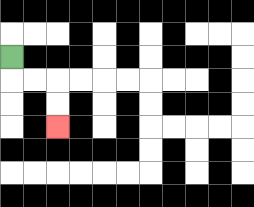{'start': '[0, 2]', 'end': '[2, 5]', 'path_directions': 'D,R,R,D,D', 'path_coordinates': '[[0, 2], [0, 3], [1, 3], [2, 3], [2, 4], [2, 5]]'}